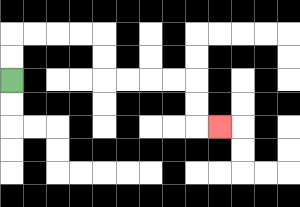{'start': '[0, 3]', 'end': '[9, 5]', 'path_directions': 'U,U,R,R,R,R,D,D,R,R,R,R,D,D,R', 'path_coordinates': '[[0, 3], [0, 2], [0, 1], [1, 1], [2, 1], [3, 1], [4, 1], [4, 2], [4, 3], [5, 3], [6, 3], [7, 3], [8, 3], [8, 4], [8, 5], [9, 5]]'}